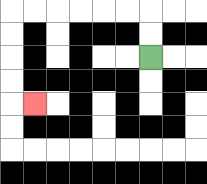{'start': '[6, 2]', 'end': '[1, 4]', 'path_directions': 'U,U,L,L,L,L,L,L,D,D,D,D,R', 'path_coordinates': '[[6, 2], [6, 1], [6, 0], [5, 0], [4, 0], [3, 0], [2, 0], [1, 0], [0, 0], [0, 1], [0, 2], [0, 3], [0, 4], [1, 4]]'}